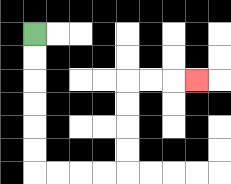{'start': '[1, 1]', 'end': '[8, 3]', 'path_directions': 'D,D,D,D,D,D,R,R,R,R,U,U,U,U,R,R,R', 'path_coordinates': '[[1, 1], [1, 2], [1, 3], [1, 4], [1, 5], [1, 6], [1, 7], [2, 7], [3, 7], [4, 7], [5, 7], [5, 6], [5, 5], [5, 4], [5, 3], [6, 3], [7, 3], [8, 3]]'}